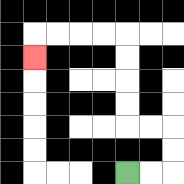{'start': '[5, 7]', 'end': '[1, 2]', 'path_directions': 'R,R,U,U,L,L,U,U,U,U,L,L,L,L,D', 'path_coordinates': '[[5, 7], [6, 7], [7, 7], [7, 6], [7, 5], [6, 5], [5, 5], [5, 4], [5, 3], [5, 2], [5, 1], [4, 1], [3, 1], [2, 1], [1, 1], [1, 2]]'}